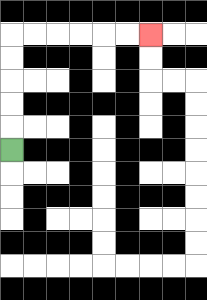{'start': '[0, 6]', 'end': '[6, 1]', 'path_directions': 'U,U,U,U,U,R,R,R,R,R,R', 'path_coordinates': '[[0, 6], [0, 5], [0, 4], [0, 3], [0, 2], [0, 1], [1, 1], [2, 1], [3, 1], [4, 1], [5, 1], [6, 1]]'}